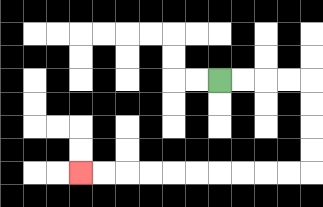{'start': '[9, 3]', 'end': '[3, 7]', 'path_directions': 'R,R,R,R,D,D,D,D,L,L,L,L,L,L,L,L,L,L', 'path_coordinates': '[[9, 3], [10, 3], [11, 3], [12, 3], [13, 3], [13, 4], [13, 5], [13, 6], [13, 7], [12, 7], [11, 7], [10, 7], [9, 7], [8, 7], [7, 7], [6, 7], [5, 7], [4, 7], [3, 7]]'}